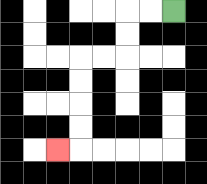{'start': '[7, 0]', 'end': '[2, 6]', 'path_directions': 'L,L,D,D,L,L,D,D,D,D,L', 'path_coordinates': '[[7, 0], [6, 0], [5, 0], [5, 1], [5, 2], [4, 2], [3, 2], [3, 3], [3, 4], [3, 5], [3, 6], [2, 6]]'}